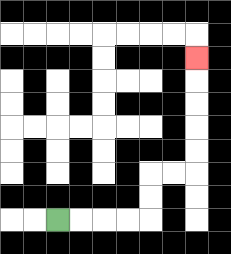{'start': '[2, 9]', 'end': '[8, 2]', 'path_directions': 'R,R,R,R,U,U,R,R,U,U,U,U,U', 'path_coordinates': '[[2, 9], [3, 9], [4, 9], [5, 9], [6, 9], [6, 8], [6, 7], [7, 7], [8, 7], [8, 6], [8, 5], [8, 4], [8, 3], [8, 2]]'}